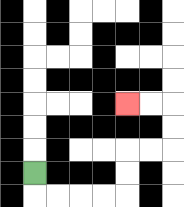{'start': '[1, 7]', 'end': '[5, 4]', 'path_directions': 'D,R,R,R,R,U,U,R,R,U,U,L,L', 'path_coordinates': '[[1, 7], [1, 8], [2, 8], [3, 8], [4, 8], [5, 8], [5, 7], [5, 6], [6, 6], [7, 6], [7, 5], [7, 4], [6, 4], [5, 4]]'}